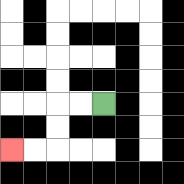{'start': '[4, 4]', 'end': '[0, 6]', 'path_directions': 'L,L,D,D,L,L', 'path_coordinates': '[[4, 4], [3, 4], [2, 4], [2, 5], [2, 6], [1, 6], [0, 6]]'}